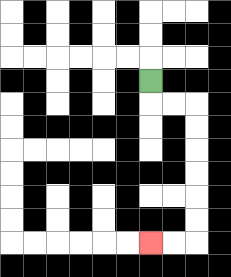{'start': '[6, 3]', 'end': '[6, 10]', 'path_directions': 'D,R,R,D,D,D,D,D,D,L,L', 'path_coordinates': '[[6, 3], [6, 4], [7, 4], [8, 4], [8, 5], [8, 6], [8, 7], [8, 8], [8, 9], [8, 10], [7, 10], [6, 10]]'}